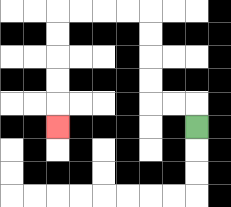{'start': '[8, 5]', 'end': '[2, 5]', 'path_directions': 'U,L,L,U,U,U,U,L,L,L,L,D,D,D,D,D', 'path_coordinates': '[[8, 5], [8, 4], [7, 4], [6, 4], [6, 3], [6, 2], [6, 1], [6, 0], [5, 0], [4, 0], [3, 0], [2, 0], [2, 1], [2, 2], [2, 3], [2, 4], [2, 5]]'}